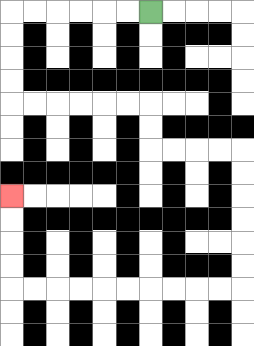{'start': '[6, 0]', 'end': '[0, 8]', 'path_directions': 'L,L,L,L,L,L,D,D,D,D,R,R,R,R,R,R,D,D,R,R,R,R,D,D,D,D,D,D,L,L,L,L,L,L,L,L,L,L,U,U,U,U', 'path_coordinates': '[[6, 0], [5, 0], [4, 0], [3, 0], [2, 0], [1, 0], [0, 0], [0, 1], [0, 2], [0, 3], [0, 4], [1, 4], [2, 4], [3, 4], [4, 4], [5, 4], [6, 4], [6, 5], [6, 6], [7, 6], [8, 6], [9, 6], [10, 6], [10, 7], [10, 8], [10, 9], [10, 10], [10, 11], [10, 12], [9, 12], [8, 12], [7, 12], [6, 12], [5, 12], [4, 12], [3, 12], [2, 12], [1, 12], [0, 12], [0, 11], [0, 10], [0, 9], [0, 8]]'}